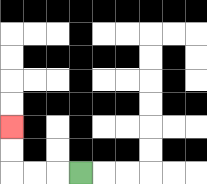{'start': '[3, 7]', 'end': '[0, 5]', 'path_directions': 'L,L,L,U,U', 'path_coordinates': '[[3, 7], [2, 7], [1, 7], [0, 7], [0, 6], [0, 5]]'}